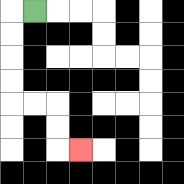{'start': '[1, 0]', 'end': '[3, 6]', 'path_directions': 'L,D,D,D,D,R,R,D,D,R', 'path_coordinates': '[[1, 0], [0, 0], [0, 1], [0, 2], [0, 3], [0, 4], [1, 4], [2, 4], [2, 5], [2, 6], [3, 6]]'}